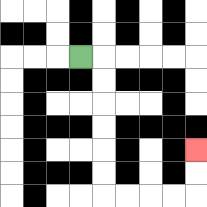{'start': '[3, 2]', 'end': '[8, 6]', 'path_directions': 'R,D,D,D,D,D,D,R,R,R,R,U,U', 'path_coordinates': '[[3, 2], [4, 2], [4, 3], [4, 4], [4, 5], [4, 6], [4, 7], [4, 8], [5, 8], [6, 8], [7, 8], [8, 8], [8, 7], [8, 6]]'}